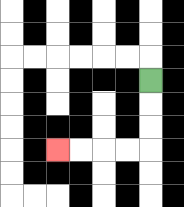{'start': '[6, 3]', 'end': '[2, 6]', 'path_directions': 'D,D,D,L,L,L,L', 'path_coordinates': '[[6, 3], [6, 4], [6, 5], [6, 6], [5, 6], [4, 6], [3, 6], [2, 6]]'}